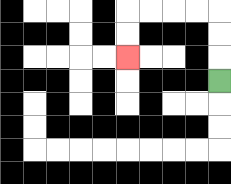{'start': '[9, 3]', 'end': '[5, 2]', 'path_directions': 'U,U,U,L,L,L,L,D,D', 'path_coordinates': '[[9, 3], [9, 2], [9, 1], [9, 0], [8, 0], [7, 0], [6, 0], [5, 0], [5, 1], [5, 2]]'}